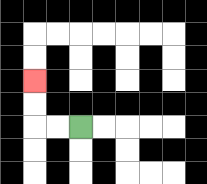{'start': '[3, 5]', 'end': '[1, 3]', 'path_directions': 'L,L,U,U', 'path_coordinates': '[[3, 5], [2, 5], [1, 5], [1, 4], [1, 3]]'}